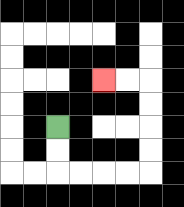{'start': '[2, 5]', 'end': '[4, 3]', 'path_directions': 'D,D,R,R,R,R,U,U,U,U,L,L', 'path_coordinates': '[[2, 5], [2, 6], [2, 7], [3, 7], [4, 7], [5, 7], [6, 7], [6, 6], [6, 5], [6, 4], [6, 3], [5, 3], [4, 3]]'}